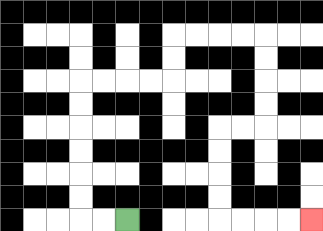{'start': '[5, 9]', 'end': '[13, 9]', 'path_directions': 'L,L,U,U,U,U,U,U,R,R,R,R,U,U,R,R,R,R,D,D,D,D,L,L,D,D,D,D,R,R,R,R', 'path_coordinates': '[[5, 9], [4, 9], [3, 9], [3, 8], [3, 7], [3, 6], [3, 5], [3, 4], [3, 3], [4, 3], [5, 3], [6, 3], [7, 3], [7, 2], [7, 1], [8, 1], [9, 1], [10, 1], [11, 1], [11, 2], [11, 3], [11, 4], [11, 5], [10, 5], [9, 5], [9, 6], [9, 7], [9, 8], [9, 9], [10, 9], [11, 9], [12, 9], [13, 9]]'}